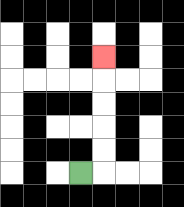{'start': '[3, 7]', 'end': '[4, 2]', 'path_directions': 'R,U,U,U,U,U', 'path_coordinates': '[[3, 7], [4, 7], [4, 6], [4, 5], [4, 4], [4, 3], [4, 2]]'}